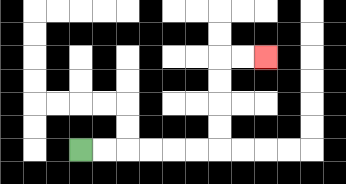{'start': '[3, 6]', 'end': '[11, 2]', 'path_directions': 'R,R,R,R,R,R,U,U,U,U,R,R', 'path_coordinates': '[[3, 6], [4, 6], [5, 6], [6, 6], [7, 6], [8, 6], [9, 6], [9, 5], [9, 4], [9, 3], [9, 2], [10, 2], [11, 2]]'}